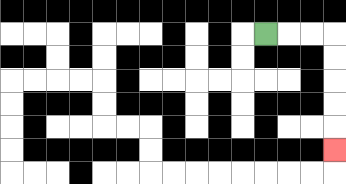{'start': '[11, 1]', 'end': '[14, 6]', 'path_directions': 'R,R,R,D,D,D,D,D', 'path_coordinates': '[[11, 1], [12, 1], [13, 1], [14, 1], [14, 2], [14, 3], [14, 4], [14, 5], [14, 6]]'}